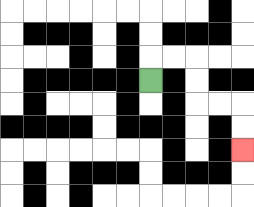{'start': '[6, 3]', 'end': '[10, 6]', 'path_directions': 'U,R,R,D,D,R,R,D,D', 'path_coordinates': '[[6, 3], [6, 2], [7, 2], [8, 2], [8, 3], [8, 4], [9, 4], [10, 4], [10, 5], [10, 6]]'}